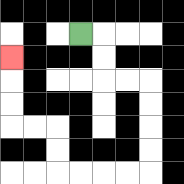{'start': '[3, 1]', 'end': '[0, 2]', 'path_directions': 'R,D,D,R,R,D,D,D,D,L,L,L,L,U,U,L,L,U,U,U', 'path_coordinates': '[[3, 1], [4, 1], [4, 2], [4, 3], [5, 3], [6, 3], [6, 4], [6, 5], [6, 6], [6, 7], [5, 7], [4, 7], [3, 7], [2, 7], [2, 6], [2, 5], [1, 5], [0, 5], [0, 4], [0, 3], [0, 2]]'}